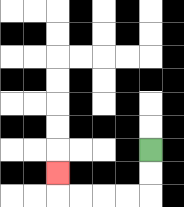{'start': '[6, 6]', 'end': '[2, 7]', 'path_directions': 'D,D,L,L,L,L,U', 'path_coordinates': '[[6, 6], [6, 7], [6, 8], [5, 8], [4, 8], [3, 8], [2, 8], [2, 7]]'}